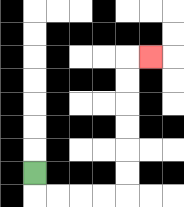{'start': '[1, 7]', 'end': '[6, 2]', 'path_directions': 'D,R,R,R,R,U,U,U,U,U,U,R', 'path_coordinates': '[[1, 7], [1, 8], [2, 8], [3, 8], [4, 8], [5, 8], [5, 7], [5, 6], [5, 5], [5, 4], [5, 3], [5, 2], [6, 2]]'}